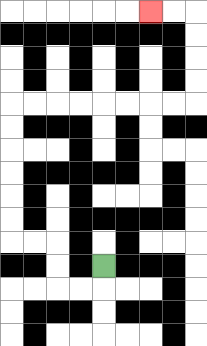{'start': '[4, 11]', 'end': '[6, 0]', 'path_directions': 'D,L,L,U,U,L,L,U,U,U,U,U,U,R,R,R,R,R,R,R,R,U,U,U,U,L,L', 'path_coordinates': '[[4, 11], [4, 12], [3, 12], [2, 12], [2, 11], [2, 10], [1, 10], [0, 10], [0, 9], [0, 8], [0, 7], [0, 6], [0, 5], [0, 4], [1, 4], [2, 4], [3, 4], [4, 4], [5, 4], [6, 4], [7, 4], [8, 4], [8, 3], [8, 2], [8, 1], [8, 0], [7, 0], [6, 0]]'}